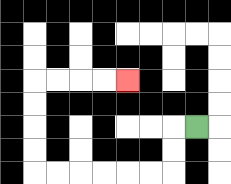{'start': '[8, 5]', 'end': '[5, 3]', 'path_directions': 'L,D,D,L,L,L,L,L,L,U,U,U,U,R,R,R,R', 'path_coordinates': '[[8, 5], [7, 5], [7, 6], [7, 7], [6, 7], [5, 7], [4, 7], [3, 7], [2, 7], [1, 7], [1, 6], [1, 5], [1, 4], [1, 3], [2, 3], [3, 3], [4, 3], [5, 3]]'}